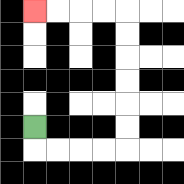{'start': '[1, 5]', 'end': '[1, 0]', 'path_directions': 'D,R,R,R,R,U,U,U,U,U,U,L,L,L,L', 'path_coordinates': '[[1, 5], [1, 6], [2, 6], [3, 6], [4, 6], [5, 6], [5, 5], [5, 4], [5, 3], [5, 2], [5, 1], [5, 0], [4, 0], [3, 0], [2, 0], [1, 0]]'}